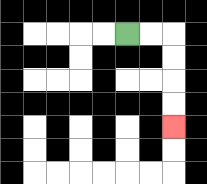{'start': '[5, 1]', 'end': '[7, 5]', 'path_directions': 'R,R,D,D,D,D', 'path_coordinates': '[[5, 1], [6, 1], [7, 1], [7, 2], [7, 3], [7, 4], [7, 5]]'}